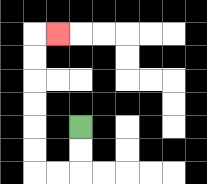{'start': '[3, 5]', 'end': '[2, 1]', 'path_directions': 'D,D,L,L,U,U,U,U,U,U,R', 'path_coordinates': '[[3, 5], [3, 6], [3, 7], [2, 7], [1, 7], [1, 6], [1, 5], [1, 4], [1, 3], [1, 2], [1, 1], [2, 1]]'}